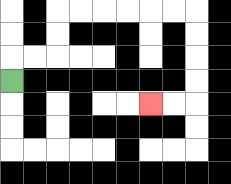{'start': '[0, 3]', 'end': '[6, 4]', 'path_directions': 'U,R,R,U,U,R,R,R,R,R,R,D,D,D,D,L,L', 'path_coordinates': '[[0, 3], [0, 2], [1, 2], [2, 2], [2, 1], [2, 0], [3, 0], [4, 0], [5, 0], [6, 0], [7, 0], [8, 0], [8, 1], [8, 2], [8, 3], [8, 4], [7, 4], [6, 4]]'}